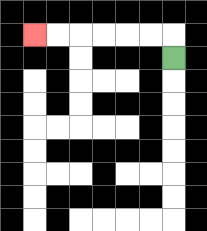{'start': '[7, 2]', 'end': '[1, 1]', 'path_directions': 'U,L,L,L,L,L,L', 'path_coordinates': '[[7, 2], [7, 1], [6, 1], [5, 1], [4, 1], [3, 1], [2, 1], [1, 1]]'}